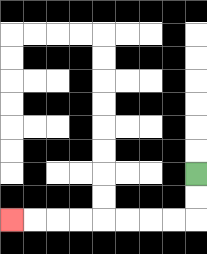{'start': '[8, 7]', 'end': '[0, 9]', 'path_directions': 'D,D,L,L,L,L,L,L,L,L', 'path_coordinates': '[[8, 7], [8, 8], [8, 9], [7, 9], [6, 9], [5, 9], [4, 9], [3, 9], [2, 9], [1, 9], [0, 9]]'}